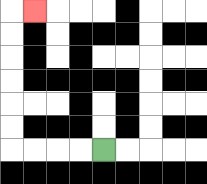{'start': '[4, 6]', 'end': '[1, 0]', 'path_directions': 'L,L,L,L,U,U,U,U,U,U,R', 'path_coordinates': '[[4, 6], [3, 6], [2, 6], [1, 6], [0, 6], [0, 5], [0, 4], [0, 3], [0, 2], [0, 1], [0, 0], [1, 0]]'}